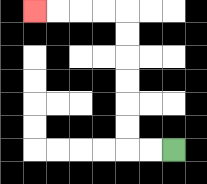{'start': '[7, 6]', 'end': '[1, 0]', 'path_directions': 'L,L,U,U,U,U,U,U,L,L,L,L', 'path_coordinates': '[[7, 6], [6, 6], [5, 6], [5, 5], [5, 4], [5, 3], [5, 2], [5, 1], [5, 0], [4, 0], [3, 0], [2, 0], [1, 0]]'}